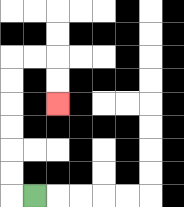{'start': '[1, 8]', 'end': '[2, 4]', 'path_directions': 'L,U,U,U,U,U,U,R,R,D,D', 'path_coordinates': '[[1, 8], [0, 8], [0, 7], [0, 6], [0, 5], [0, 4], [0, 3], [0, 2], [1, 2], [2, 2], [2, 3], [2, 4]]'}